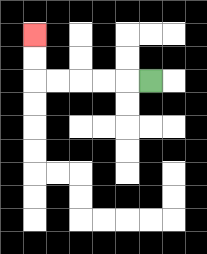{'start': '[6, 3]', 'end': '[1, 1]', 'path_directions': 'L,L,L,L,L,U,U', 'path_coordinates': '[[6, 3], [5, 3], [4, 3], [3, 3], [2, 3], [1, 3], [1, 2], [1, 1]]'}